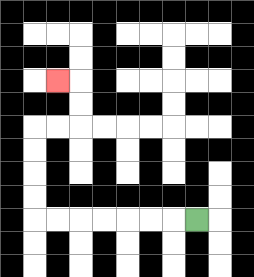{'start': '[8, 9]', 'end': '[2, 3]', 'path_directions': 'L,L,L,L,L,L,L,U,U,U,U,R,R,U,U,L', 'path_coordinates': '[[8, 9], [7, 9], [6, 9], [5, 9], [4, 9], [3, 9], [2, 9], [1, 9], [1, 8], [1, 7], [1, 6], [1, 5], [2, 5], [3, 5], [3, 4], [3, 3], [2, 3]]'}